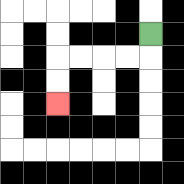{'start': '[6, 1]', 'end': '[2, 4]', 'path_directions': 'D,L,L,L,L,D,D', 'path_coordinates': '[[6, 1], [6, 2], [5, 2], [4, 2], [3, 2], [2, 2], [2, 3], [2, 4]]'}